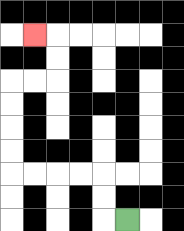{'start': '[5, 9]', 'end': '[1, 1]', 'path_directions': 'L,U,U,L,L,L,L,U,U,U,U,R,R,U,U,L', 'path_coordinates': '[[5, 9], [4, 9], [4, 8], [4, 7], [3, 7], [2, 7], [1, 7], [0, 7], [0, 6], [0, 5], [0, 4], [0, 3], [1, 3], [2, 3], [2, 2], [2, 1], [1, 1]]'}